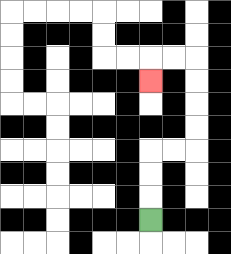{'start': '[6, 9]', 'end': '[6, 3]', 'path_directions': 'U,U,U,R,R,U,U,U,U,L,L,D', 'path_coordinates': '[[6, 9], [6, 8], [6, 7], [6, 6], [7, 6], [8, 6], [8, 5], [8, 4], [8, 3], [8, 2], [7, 2], [6, 2], [6, 3]]'}